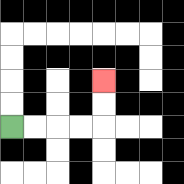{'start': '[0, 5]', 'end': '[4, 3]', 'path_directions': 'R,R,R,R,U,U', 'path_coordinates': '[[0, 5], [1, 5], [2, 5], [3, 5], [4, 5], [4, 4], [4, 3]]'}